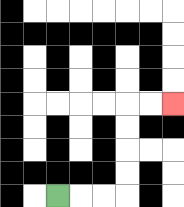{'start': '[2, 8]', 'end': '[7, 4]', 'path_directions': 'R,R,R,U,U,U,U,R,R', 'path_coordinates': '[[2, 8], [3, 8], [4, 8], [5, 8], [5, 7], [5, 6], [5, 5], [5, 4], [6, 4], [7, 4]]'}